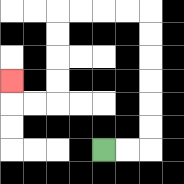{'start': '[4, 6]', 'end': '[0, 3]', 'path_directions': 'R,R,U,U,U,U,U,U,L,L,L,L,D,D,D,D,L,L,U', 'path_coordinates': '[[4, 6], [5, 6], [6, 6], [6, 5], [6, 4], [6, 3], [6, 2], [6, 1], [6, 0], [5, 0], [4, 0], [3, 0], [2, 0], [2, 1], [2, 2], [2, 3], [2, 4], [1, 4], [0, 4], [0, 3]]'}